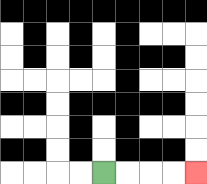{'start': '[4, 7]', 'end': '[8, 7]', 'path_directions': 'R,R,R,R', 'path_coordinates': '[[4, 7], [5, 7], [6, 7], [7, 7], [8, 7]]'}